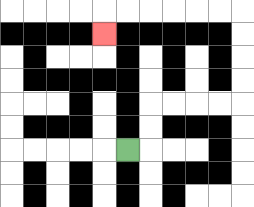{'start': '[5, 6]', 'end': '[4, 1]', 'path_directions': 'R,U,U,R,R,R,R,U,U,U,U,L,L,L,L,L,L,D', 'path_coordinates': '[[5, 6], [6, 6], [6, 5], [6, 4], [7, 4], [8, 4], [9, 4], [10, 4], [10, 3], [10, 2], [10, 1], [10, 0], [9, 0], [8, 0], [7, 0], [6, 0], [5, 0], [4, 0], [4, 1]]'}